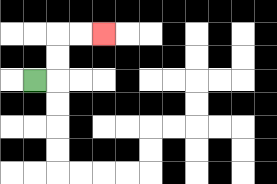{'start': '[1, 3]', 'end': '[4, 1]', 'path_directions': 'R,U,U,R,R', 'path_coordinates': '[[1, 3], [2, 3], [2, 2], [2, 1], [3, 1], [4, 1]]'}